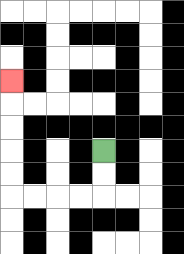{'start': '[4, 6]', 'end': '[0, 3]', 'path_directions': 'D,D,L,L,L,L,U,U,U,U,U', 'path_coordinates': '[[4, 6], [4, 7], [4, 8], [3, 8], [2, 8], [1, 8], [0, 8], [0, 7], [0, 6], [0, 5], [0, 4], [0, 3]]'}